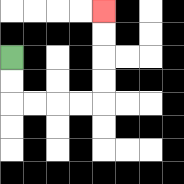{'start': '[0, 2]', 'end': '[4, 0]', 'path_directions': 'D,D,R,R,R,R,U,U,U,U', 'path_coordinates': '[[0, 2], [0, 3], [0, 4], [1, 4], [2, 4], [3, 4], [4, 4], [4, 3], [4, 2], [4, 1], [4, 0]]'}